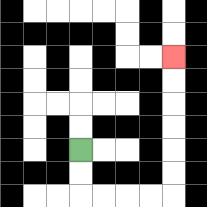{'start': '[3, 6]', 'end': '[7, 2]', 'path_directions': 'D,D,R,R,R,R,U,U,U,U,U,U', 'path_coordinates': '[[3, 6], [3, 7], [3, 8], [4, 8], [5, 8], [6, 8], [7, 8], [7, 7], [7, 6], [7, 5], [7, 4], [7, 3], [7, 2]]'}